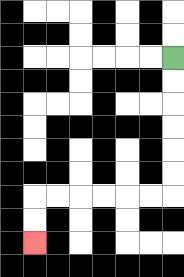{'start': '[7, 2]', 'end': '[1, 10]', 'path_directions': 'D,D,D,D,D,D,L,L,L,L,L,L,D,D', 'path_coordinates': '[[7, 2], [7, 3], [7, 4], [7, 5], [7, 6], [7, 7], [7, 8], [6, 8], [5, 8], [4, 8], [3, 8], [2, 8], [1, 8], [1, 9], [1, 10]]'}